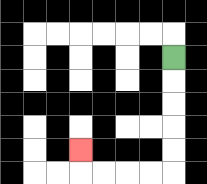{'start': '[7, 2]', 'end': '[3, 6]', 'path_directions': 'D,D,D,D,D,L,L,L,L,U', 'path_coordinates': '[[7, 2], [7, 3], [7, 4], [7, 5], [7, 6], [7, 7], [6, 7], [5, 7], [4, 7], [3, 7], [3, 6]]'}